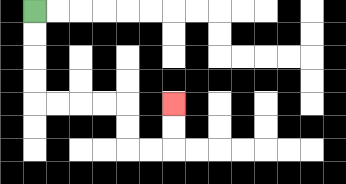{'start': '[1, 0]', 'end': '[7, 4]', 'path_directions': 'D,D,D,D,R,R,R,R,D,D,R,R,U,U', 'path_coordinates': '[[1, 0], [1, 1], [1, 2], [1, 3], [1, 4], [2, 4], [3, 4], [4, 4], [5, 4], [5, 5], [5, 6], [6, 6], [7, 6], [7, 5], [7, 4]]'}